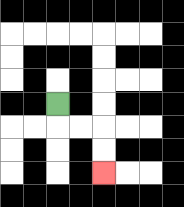{'start': '[2, 4]', 'end': '[4, 7]', 'path_directions': 'D,R,R,D,D', 'path_coordinates': '[[2, 4], [2, 5], [3, 5], [4, 5], [4, 6], [4, 7]]'}